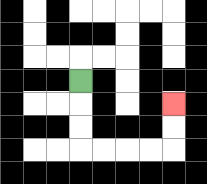{'start': '[3, 3]', 'end': '[7, 4]', 'path_directions': 'D,D,D,R,R,R,R,U,U', 'path_coordinates': '[[3, 3], [3, 4], [3, 5], [3, 6], [4, 6], [5, 6], [6, 6], [7, 6], [7, 5], [7, 4]]'}